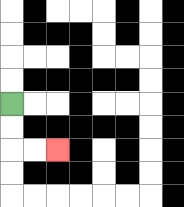{'start': '[0, 4]', 'end': '[2, 6]', 'path_directions': 'D,D,R,R', 'path_coordinates': '[[0, 4], [0, 5], [0, 6], [1, 6], [2, 6]]'}